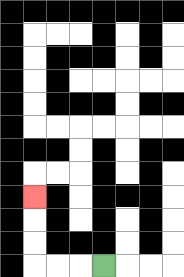{'start': '[4, 11]', 'end': '[1, 8]', 'path_directions': 'L,L,L,U,U,U', 'path_coordinates': '[[4, 11], [3, 11], [2, 11], [1, 11], [1, 10], [1, 9], [1, 8]]'}